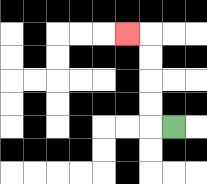{'start': '[7, 5]', 'end': '[5, 1]', 'path_directions': 'L,U,U,U,U,L', 'path_coordinates': '[[7, 5], [6, 5], [6, 4], [6, 3], [6, 2], [6, 1], [5, 1]]'}